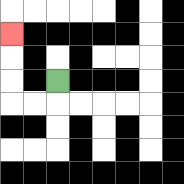{'start': '[2, 3]', 'end': '[0, 1]', 'path_directions': 'D,L,L,U,U,U', 'path_coordinates': '[[2, 3], [2, 4], [1, 4], [0, 4], [0, 3], [0, 2], [0, 1]]'}